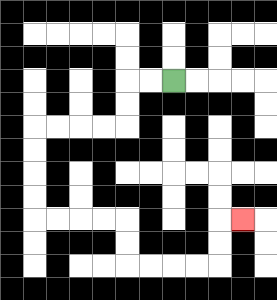{'start': '[7, 3]', 'end': '[10, 9]', 'path_directions': 'L,L,D,D,L,L,L,L,D,D,D,D,R,R,R,R,D,D,R,R,R,R,U,U,R', 'path_coordinates': '[[7, 3], [6, 3], [5, 3], [5, 4], [5, 5], [4, 5], [3, 5], [2, 5], [1, 5], [1, 6], [1, 7], [1, 8], [1, 9], [2, 9], [3, 9], [4, 9], [5, 9], [5, 10], [5, 11], [6, 11], [7, 11], [8, 11], [9, 11], [9, 10], [9, 9], [10, 9]]'}